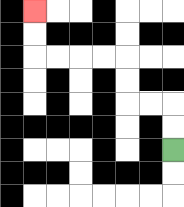{'start': '[7, 6]', 'end': '[1, 0]', 'path_directions': 'U,U,L,L,U,U,L,L,L,L,U,U', 'path_coordinates': '[[7, 6], [7, 5], [7, 4], [6, 4], [5, 4], [5, 3], [5, 2], [4, 2], [3, 2], [2, 2], [1, 2], [1, 1], [1, 0]]'}